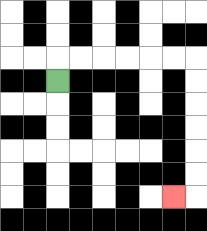{'start': '[2, 3]', 'end': '[7, 8]', 'path_directions': 'U,R,R,R,R,R,R,D,D,D,D,D,D,L', 'path_coordinates': '[[2, 3], [2, 2], [3, 2], [4, 2], [5, 2], [6, 2], [7, 2], [8, 2], [8, 3], [8, 4], [8, 5], [8, 6], [8, 7], [8, 8], [7, 8]]'}